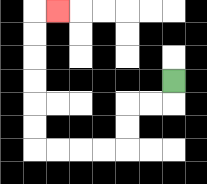{'start': '[7, 3]', 'end': '[2, 0]', 'path_directions': 'D,L,L,D,D,L,L,L,L,U,U,U,U,U,U,R', 'path_coordinates': '[[7, 3], [7, 4], [6, 4], [5, 4], [5, 5], [5, 6], [4, 6], [3, 6], [2, 6], [1, 6], [1, 5], [1, 4], [1, 3], [1, 2], [1, 1], [1, 0], [2, 0]]'}